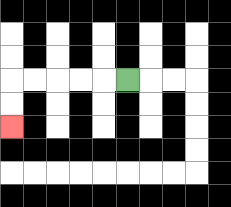{'start': '[5, 3]', 'end': '[0, 5]', 'path_directions': 'L,L,L,L,L,D,D', 'path_coordinates': '[[5, 3], [4, 3], [3, 3], [2, 3], [1, 3], [0, 3], [0, 4], [0, 5]]'}